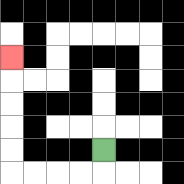{'start': '[4, 6]', 'end': '[0, 2]', 'path_directions': 'D,L,L,L,L,U,U,U,U,U', 'path_coordinates': '[[4, 6], [4, 7], [3, 7], [2, 7], [1, 7], [0, 7], [0, 6], [0, 5], [0, 4], [0, 3], [0, 2]]'}